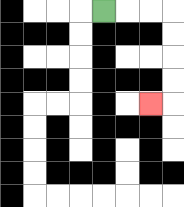{'start': '[4, 0]', 'end': '[6, 4]', 'path_directions': 'R,R,R,D,D,D,D,L', 'path_coordinates': '[[4, 0], [5, 0], [6, 0], [7, 0], [7, 1], [7, 2], [7, 3], [7, 4], [6, 4]]'}